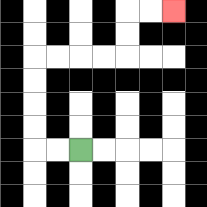{'start': '[3, 6]', 'end': '[7, 0]', 'path_directions': 'L,L,U,U,U,U,R,R,R,R,U,U,R,R', 'path_coordinates': '[[3, 6], [2, 6], [1, 6], [1, 5], [1, 4], [1, 3], [1, 2], [2, 2], [3, 2], [4, 2], [5, 2], [5, 1], [5, 0], [6, 0], [7, 0]]'}